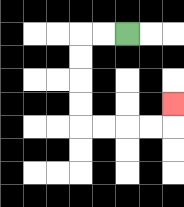{'start': '[5, 1]', 'end': '[7, 4]', 'path_directions': 'L,L,D,D,D,D,R,R,R,R,U', 'path_coordinates': '[[5, 1], [4, 1], [3, 1], [3, 2], [3, 3], [3, 4], [3, 5], [4, 5], [5, 5], [6, 5], [7, 5], [7, 4]]'}